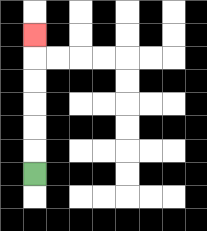{'start': '[1, 7]', 'end': '[1, 1]', 'path_directions': 'U,U,U,U,U,U', 'path_coordinates': '[[1, 7], [1, 6], [1, 5], [1, 4], [1, 3], [1, 2], [1, 1]]'}